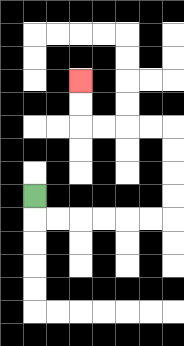{'start': '[1, 8]', 'end': '[3, 3]', 'path_directions': 'D,R,R,R,R,R,R,U,U,U,U,L,L,L,L,U,U', 'path_coordinates': '[[1, 8], [1, 9], [2, 9], [3, 9], [4, 9], [5, 9], [6, 9], [7, 9], [7, 8], [7, 7], [7, 6], [7, 5], [6, 5], [5, 5], [4, 5], [3, 5], [3, 4], [3, 3]]'}